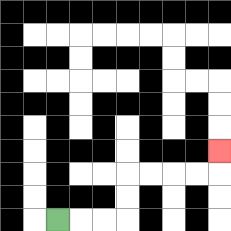{'start': '[2, 9]', 'end': '[9, 6]', 'path_directions': 'R,R,R,U,U,R,R,R,R,U', 'path_coordinates': '[[2, 9], [3, 9], [4, 9], [5, 9], [5, 8], [5, 7], [6, 7], [7, 7], [8, 7], [9, 7], [9, 6]]'}